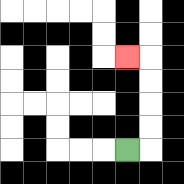{'start': '[5, 6]', 'end': '[5, 2]', 'path_directions': 'R,U,U,U,U,L', 'path_coordinates': '[[5, 6], [6, 6], [6, 5], [6, 4], [6, 3], [6, 2], [5, 2]]'}